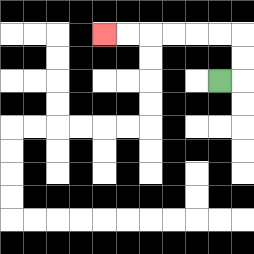{'start': '[9, 3]', 'end': '[4, 1]', 'path_directions': 'R,U,U,L,L,L,L,L,L', 'path_coordinates': '[[9, 3], [10, 3], [10, 2], [10, 1], [9, 1], [8, 1], [7, 1], [6, 1], [5, 1], [4, 1]]'}